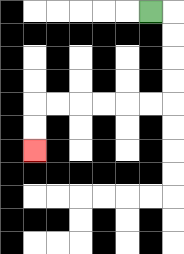{'start': '[6, 0]', 'end': '[1, 6]', 'path_directions': 'R,D,D,D,D,L,L,L,L,L,L,D,D', 'path_coordinates': '[[6, 0], [7, 0], [7, 1], [7, 2], [7, 3], [7, 4], [6, 4], [5, 4], [4, 4], [3, 4], [2, 4], [1, 4], [1, 5], [1, 6]]'}